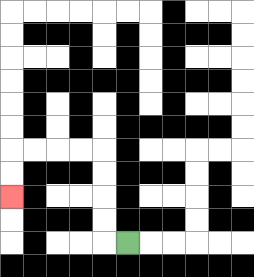{'start': '[5, 10]', 'end': '[0, 8]', 'path_directions': 'L,U,U,U,U,L,L,L,L,D,D', 'path_coordinates': '[[5, 10], [4, 10], [4, 9], [4, 8], [4, 7], [4, 6], [3, 6], [2, 6], [1, 6], [0, 6], [0, 7], [0, 8]]'}